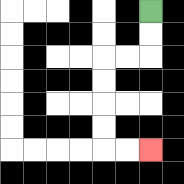{'start': '[6, 0]', 'end': '[6, 6]', 'path_directions': 'D,D,L,L,D,D,D,D,R,R', 'path_coordinates': '[[6, 0], [6, 1], [6, 2], [5, 2], [4, 2], [4, 3], [4, 4], [4, 5], [4, 6], [5, 6], [6, 6]]'}